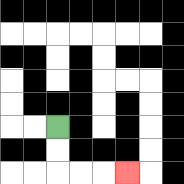{'start': '[2, 5]', 'end': '[5, 7]', 'path_directions': 'D,D,R,R,R', 'path_coordinates': '[[2, 5], [2, 6], [2, 7], [3, 7], [4, 7], [5, 7]]'}